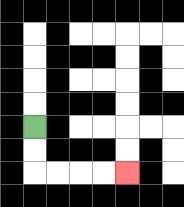{'start': '[1, 5]', 'end': '[5, 7]', 'path_directions': 'D,D,R,R,R,R', 'path_coordinates': '[[1, 5], [1, 6], [1, 7], [2, 7], [3, 7], [4, 7], [5, 7]]'}